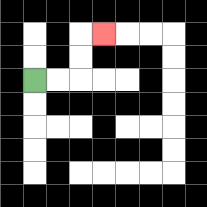{'start': '[1, 3]', 'end': '[4, 1]', 'path_directions': 'R,R,U,U,R', 'path_coordinates': '[[1, 3], [2, 3], [3, 3], [3, 2], [3, 1], [4, 1]]'}